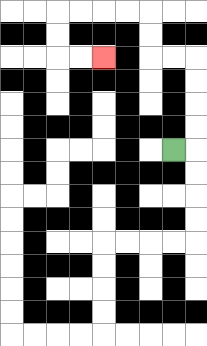{'start': '[7, 6]', 'end': '[4, 2]', 'path_directions': 'R,U,U,U,U,L,L,U,U,L,L,L,L,D,D,R,R', 'path_coordinates': '[[7, 6], [8, 6], [8, 5], [8, 4], [8, 3], [8, 2], [7, 2], [6, 2], [6, 1], [6, 0], [5, 0], [4, 0], [3, 0], [2, 0], [2, 1], [2, 2], [3, 2], [4, 2]]'}